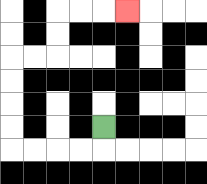{'start': '[4, 5]', 'end': '[5, 0]', 'path_directions': 'D,L,L,L,L,U,U,U,U,R,R,U,U,R,R,R', 'path_coordinates': '[[4, 5], [4, 6], [3, 6], [2, 6], [1, 6], [0, 6], [0, 5], [0, 4], [0, 3], [0, 2], [1, 2], [2, 2], [2, 1], [2, 0], [3, 0], [4, 0], [5, 0]]'}